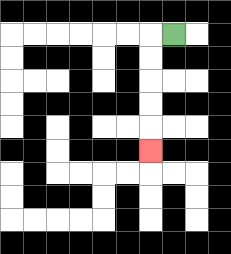{'start': '[7, 1]', 'end': '[6, 6]', 'path_directions': 'L,D,D,D,D,D', 'path_coordinates': '[[7, 1], [6, 1], [6, 2], [6, 3], [6, 4], [6, 5], [6, 6]]'}